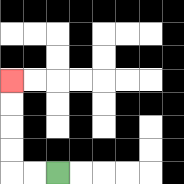{'start': '[2, 7]', 'end': '[0, 3]', 'path_directions': 'L,L,U,U,U,U', 'path_coordinates': '[[2, 7], [1, 7], [0, 7], [0, 6], [0, 5], [0, 4], [0, 3]]'}